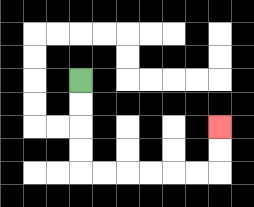{'start': '[3, 3]', 'end': '[9, 5]', 'path_directions': 'D,D,D,D,R,R,R,R,R,R,U,U', 'path_coordinates': '[[3, 3], [3, 4], [3, 5], [3, 6], [3, 7], [4, 7], [5, 7], [6, 7], [7, 7], [8, 7], [9, 7], [9, 6], [9, 5]]'}